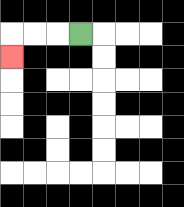{'start': '[3, 1]', 'end': '[0, 2]', 'path_directions': 'L,L,L,D', 'path_coordinates': '[[3, 1], [2, 1], [1, 1], [0, 1], [0, 2]]'}